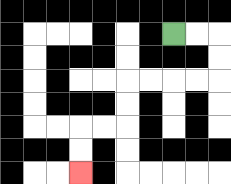{'start': '[7, 1]', 'end': '[3, 7]', 'path_directions': 'R,R,D,D,L,L,L,L,D,D,L,L,D,D', 'path_coordinates': '[[7, 1], [8, 1], [9, 1], [9, 2], [9, 3], [8, 3], [7, 3], [6, 3], [5, 3], [5, 4], [5, 5], [4, 5], [3, 5], [3, 6], [3, 7]]'}